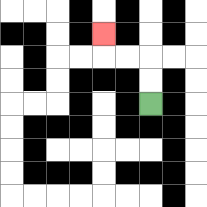{'start': '[6, 4]', 'end': '[4, 1]', 'path_directions': 'U,U,L,L,U', 'path_coordinates': '[[6, 4], [6, 3], [6, 2], [5, 2], [4, 2], [4, 1]]'}